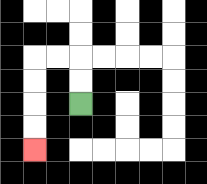{'start': '[3, 4]', 'end': '[1, 6]', 'path_directions': 'U,U,L,L,D,D,D,D', 'path_coordinates': '[[3, 4], [3, 3], [3, 2], [2, 2], [1, 2], [1, 3], [1, 4], [1, 5], [1, 6]]'}